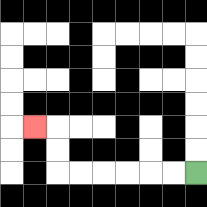{'start': '[8, 7]', 'end': '[1, 5]', 'path_directions': 'L,L,L,L,L,L,U,U,L', 'path_coordinates': '[[8, 7], [7, 7], [6, 7], [5, 7], [4, 7], [3, 7], [2, 7], [2, 6], [2, 5], [1, 5]]'}